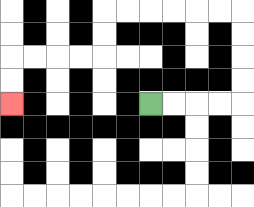{'start': '[6, 4]', 'end': '[0, 4]', 'path_directions': 'R,R,R,R,U,U,U,U,L,L,L,L,L,L,D,D,L,L,L,L,D,D', 'path_coordinates': '[[6, 4], [7, 4], [8, 4], [9, 4], [10, 4], [10, 3], [10, 2], [10, 1], [10, 0], [9, 0], [8, 0], [7, 0], [6, 0], [5, 0], [4, 0], [4, 1], [4, 2], [3, 2], [2, 2], [1, 2], [0, 2], [0, 3], [0, 4]]'}